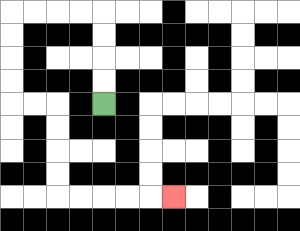{'start': '[4, 4]', 'end': '[7, 8]', 'path_directions': 'U,U,U,U,L,L,L,L,D,D,D,D,R,R,D,D,D,D,R,R,R,R,R', 'path_coordinates': '[[4, 4], [4, 3], [4, 2], [4, 1], [4, 0], [3, 0], [2, 0], [1, 0], [0, 0], [0, 1], [0, 2], [0, 3], [0, 4], [1, 4], [2, 4], [2, 5], [2, 6], [2, 7], [2, 8], [3, 8], [4, 8], [5, 8], [6, 8], [7, 8]]'}